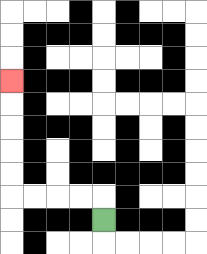{'start': '[4, 9]', 'end': '[0, 3]', 'path_directions': 'U,L,L,L,L,U,U,U,U,U', 'path_coordinates': '[[4, 9], [4, 8], [3, 8], [2, 8], [1, 8], [0, 8], [0, 7], [0, 6], [0, 5], [0, 4], [0, 3]]'}